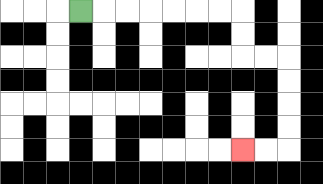{'start': '[3, 0]', 'end': '[10, 6]', 'path_directions': 'R,R,R,R,R,R,R,D,D,R,R,D,D,D,D,L,L', 'path_coordinates': '[[3, 0], [4, 0], [5, 0], [6, 0], [7, 0], [8, 0], [9, 0], [10, 0], [10, 1], [10, 2], [11, 2], [12, 2], [12, 3], [12, 4], [12, 5], [12, 6], [11, 6], [10, 6]]'}